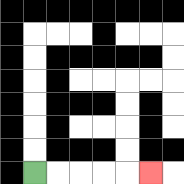{'start': '[1, 7]', 'end': '[6, 7]', 'path_directions': 'R,R,R,R,R', 'path_coordinates': '[[1, 7], [2, 7], [3, 7], [4, 7], [5, 7], [6, 7]]'}